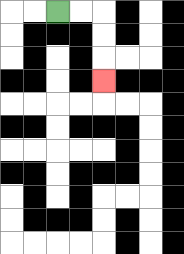{'start': '[2, 0]', 'end': '[4, 3]', 'path_directions': 'R,R,D,D,D', 'path_coordinates': '[[2, 0], [3, 0], [4, 0], [4, 1], [4, 2], [4, 3]]'}